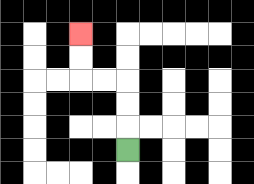{'start': '[5, 6]', 'end': '[3, 1]', 'path_directions': 'U,U,U,L,L,U,U', 'path_coordinates': '[[5, 6], [5, 5], [5, 4], [5, 3], [4, 3], [3, 3], [3, 2], [3, 1]]'}